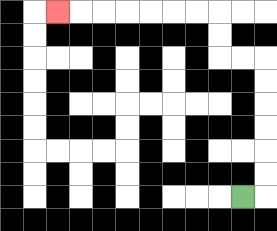{'start': '[10, 8]', 'end': '[2, 0]', 'path_directions': 'R,U,U,U,U,U,U,L,L,U,U,L,L,L,L,L,L,L', 'path_coordinates': '[[10, 8], [11, 8], [11, 7], [11, 6], [11, 5], [11, 4], [11, 3], [11, 2], [10, 2], [9, 2], [9, 1], [9, 0], [8, 0], [7, 0], [6, 0], [5, 0], [4, 0], [3, 0], [2, 0]]'}